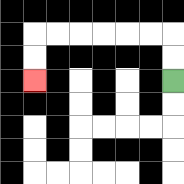{'start': '[7, 3]', 'end': '[1, 3]', 'path_directions': 'U,U,L,L,L,L,L,L,D,D', 'path_coordinates': '[[7, 3], [7, 2], [7, 1], [6, 1], [5, 1], [4, 1], [3, 1], [2, 1], [1, 1], [1, 2], [1, 3]]'}